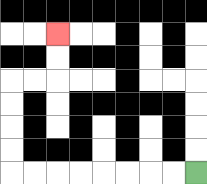{'start': '[8, 7]', 'end': '[2, 1]', 'path_directions': 'L,L,L,L,L,L,L,L,U,U,U,U,R,R,U,U', 'path_coordinates': '[[8, 7], [7, 7], [6, 7], [5, 7], [4, 7], [3, 7], [2, 7], [1, 7], [0, 7], [0, 6], [0, 5], [0, 4], [0, 3], [1, 3], [2, 3], [2, 2], [2, 1]]'}